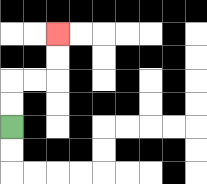{'start': '[0, 5]', 'end': '[2, 1]', 'path_directions': 'U,U,R,R,U,U', 'path_coordinates': '[[0, 5], [0, 4], [0, 3], [1, 3], [2, 3], [2, 2], [2, 1]]'}